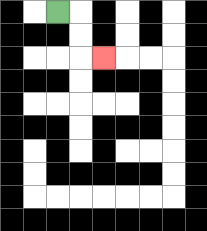{'start': '[2, 0]', 'end': '[4, 2]', 'path_directions': 'R,D,D,R', 'path_coordinates': '[[2, 0], [3, 0], [3, 1], [3, 2], [4, 2]]'}